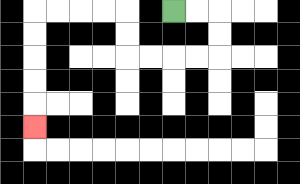{'start': '[7, 0]', 'end': '[1, 5]', 'path_directions': 'R,R,D,D,L,L,L,L,U,U,L,L,L,L,D,D,D,D,D', 'path_coordinates': '[[7, 0], [8, 0], [9, 0], [9, 1], [9, 2], [8, 2], [7, 2], [6, 2], [5, 2], [5, 1], [5, 0], [4, 0], [3, 0], [2, 0], [1, 0], [1, 1], [1, 2], [1, 3], [1, 4], [1, 5]]'}